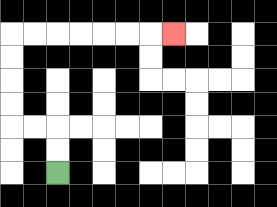{'start': '[2, 7]', 'end': '[7, 1]', 'path_directions': 'U,U,L,L,U,U,U,U,R,R,R,R,R,R,R', 'path_coordinates': '[[2, 7], [2, 6], [2, 5], [1, 5], [0, 5], [0, 4], [0, 3], [0, 2], [0, 1], [1, 1], [2, 1], [3, 1], [4, 1], [5, 1], [6, 1], [7, 1]]'}